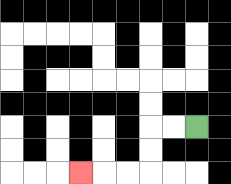{'start': '[8, 5]', 'end': '[3, 7]', 'path_directions': 'L,L,D,D,L,L,L', 'path_coordinates': '[[8, 5], [7, 5], [6, 5], [6, 6], [6, 7], [5, 7], [4, 7], [3, 7]]'}